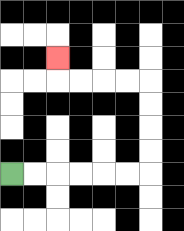{'start': '[0, 7]', 'end': '[2, 2]', 'path_directions': 'R,R,R,R,R,R,U,U,U,U,L,L,L,L,U', 'path_coordinates': '[[0, 7], [1, 7], [2, 7], [3, 7], [4, 7], [5, 7], [6, 7], [6, 6], [6, 5], [6, 4], [6, 3], [5, 3], [4, 3], [3, 3], [2, 3], [2, 2]]'}